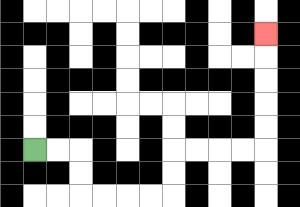{'start': '[1, 6]', 'end': '[11, 1]', 'path_directions': 'R,R,D,D,R,R,R,R,U,U,R,R,R,R,U,U,U,U,U', 'path_coordinates': '[[1, 6], [2, 6], [3, 6], [3, 7], [3, 8], [4, 8], [5, 8], [6, 8], [7, 8], [7, 7], [7, 6], [8, 6], [9, 6], [10, 6], [11, 6], [11, 5], [11, 4], [11, 3], [11, 2], [11, 1]]'}